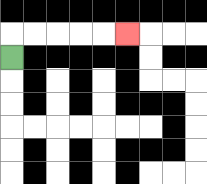{'start': '[0, 2]', 'end': '[5, 1]', 'path_directions': 'U,R,R,R,R,R', 'path_coordinates': '[[0, 2], [0, 1], [1, 1], [2, 1], [3, 1], [4, 1], [5, 1]]'}